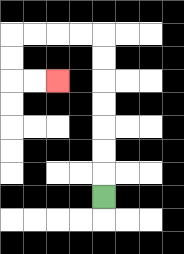{'start': '[4, 8]', 'end': '[2, 3]', 'path_directions': 'U,U,U,U,U,U,U,L,L,L,L,D,D,R,R', 'path_coordinates': '[[4, 8], [4, 7], [4, 6], [4, 5], [4, 4], [4, 3], [4, 2], [4, 1], [3, 1], [2, 1], [1, 1], [0, 1], [0, 2], [0, 3], [1, 3], [2, 3]]'}